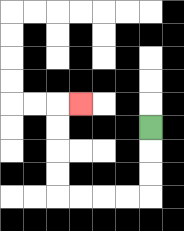{'start': '[6, 5]', 'end': '[3, 4]', 'path_directions': 'D,D,D,L,L,L,L,U,U,U,U,R', 'path_coordinates': '[[6, 5], [6, 6], [6, 7], [6, 8], [5, 8], [4, 8], [3, 8], [2, 8], [2, 7], [2, 6], [2, 5], [2, 4], [3, 4]]'}